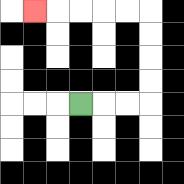{'start': '[3, 4]', 'end': '[1, 0]', 'path_directions': 'R,R,R,U,U,U,U,L,L,L,L,L', 'path_coordinates': '[[3, 4], [4, 4], [5, 4], [6, 4], [6, 3], [6, 2], [6, 1], [6, 0], [5, 0], [4, 0], [3, 0], [2, 0], [1, 0]]'}